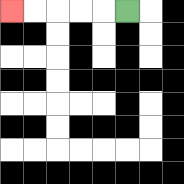{'start': '[5, 0]', 'end': '[0, 0]', 'path_directions': 'L,L,L,L,L', 'path_coordinates': '[[5, 0], [4, 0], [3, 0], [2, 0], [1, 0], [0, 0]]'}